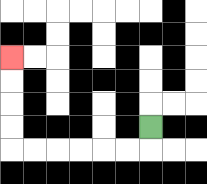{'start': '[6, 5]', 'end': '[0, 2]', 'path_directions': 'D,L,L,L,L,L,L,U,U,U,U', 'path_coordinates': '[[6, 5], [6, 6], [5, 6], [4, 6], [3, 6], [2, 6], [1, 6], [0, 6], [0, 5], [0, 4], [0, 3], [0, 2]]'}